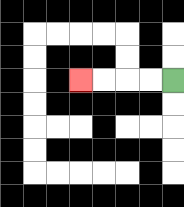{'start': '[7, 3]', 'end': '[3, 3]', 'path_directions': 'L,L,L,L', 'path_coordinates': '[[7, 3], [6, 3], [5, 3], [4, 3], [3, 3]]'}